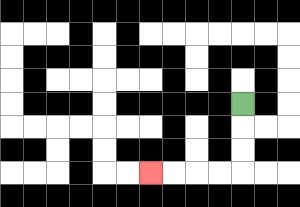{'start': '[10, 4]', 'end': '[6, 7]', 'path_directions': 'D,D,D,L,L,L,L', 'path_coordinates': '[[10, 4], [10, 5], [10, 6], [10, 7], [9, 7], [8, 7], [7, 7], [6, 7]]'}